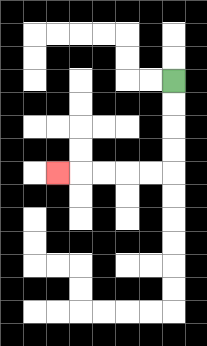{'start': '[7, 3]', 'end': '[2, 7]', 'path_directions': 'D,D,D,D,L,L,L,L,L', 'path_coordinates': '[[7, 3], [7, 4], [7, 5], [7, 6], [7, 7], [6, 7], [5, 7], [4, 7], [3, 7], [2, 7]]'}